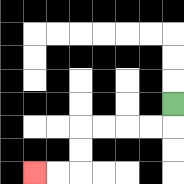{'start': '[7, 4]', 'end': '[1, 7]', 'path_directions': 'D,L,L,L,L,D,D,L,L', 'path_coordinates': '[[7, 4], [7, 5], [6, 5], [5, 5], [4, 5], [3, 5], [3, 6], [3, 7], [2, 7], [1, 7]]'}